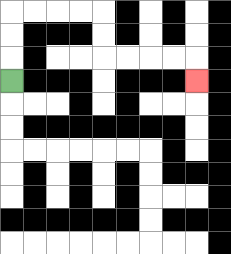{'start': '[0, 3]', 'end': '[8, 3]', 'path_directions': 'U,U,U,R,R,R,R,D,D,R,R,R,R,D', 'path_coordinates': '[[0, 3], [0, 2], [0, 1], [0, 0], [1, 0], [2, 0], [3, 0], [4, 0], [4, 1], [4, 2], [5, 2], [6, 2], [7, 2], [8, 2], [8, 3]]'}